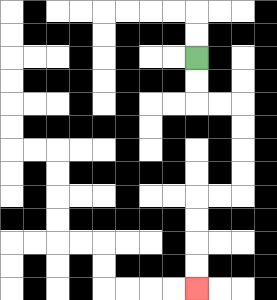{'start': '[8, 2]', 'end': '[8, 12]', 'path_directions': 'D,D,R,R,D,D,D,D,L,L,D,D,D,D', 'path_coordinates': '[[8, 2], [8, 3], [8, 4], [9, 4], [10, 4], [10, 5], [10, 6], [10, 7], [10, 8], [9, 8], [8, 8], [8, 9], [8, 10], [8, 11], [8, 12]]'}